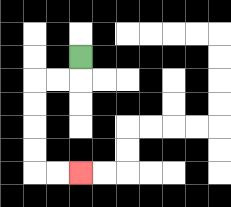{'start': '[3, 2]', 'end': '[3, 7]', 'path_directions': 'D,L,L,D,D,D,D,R,R', 'path_coordinates': '[[3, 2], [3, 3], [2, 3], [1, 3], [1, 4], [1, 5], [1, 6], [1, 7], [2, 7], [3, 7]]'}